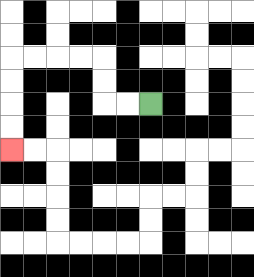{'start': '[6, 4]', 'end': '[0, 6]', 'path_directions': 'L,L,U,U,L,L,L,L,D,D,D,D', 'path_coordinates': '[[6, 4], [5, 4], [4, 4], [4, 3], [4, 2], [3, 2], [2, 2], [1, 2], [0, 2], [0, 3], [0, 4], [0, 5], [0, 6]]'}